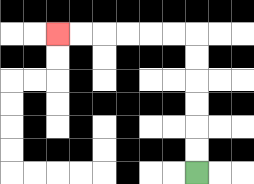{'start': '[8, 7]', 'end': '[2, 1]', 'path_directions': 'U,U,U,U,U,U,L,L,L,L,L,L', 'path_coordinates': '[[8, 7], [8, 6], [8, 5], [8, 4], [8, 3], [8, 2], [8, 1], [7, 1], [6, 1], [5, 1], [4, 1], [3, 1], [2, 1]]'}